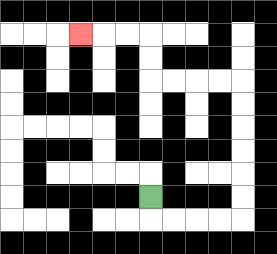{'start': '[6, 8]', 'end': '[3, 1]', 'path_directions': 'D,R,R,R,R,U,U,U,U,U,U,L,L,L,L,U,U,L,L,L', 'path_coordinates': '[[6, 8], [6, 9], [7, 9], [8, 9], [9, 9], [10, 9], [10, 8], [10, 7], [10, 6], [10, 5], [10, 4], [10, 3], [9, 3], [8, 3], [7, 3], [6, 3], [6, 2], [6, 1], [5, 1], [4, 1], [3, 1]]'}